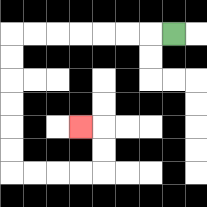{'start': '[7, 1]', 'end': '[3, 5]', 'path_directions': 'L,L,L,L,L,L,L,D,D,D,D,D,D,R,R,R,R,U,U,L', 'path_coordinates': '[[7, 1], [6, 1], [5, 1], [4, 1], [3, 1], [2, 1], [1, 1], [0, 1], [0, 2], [0, 3], [0, 4], [0, 5], [0, 6], [0, 7], [1, 7], [2, 7], [3, 7], [4, 7], [4, 6], [4, 5], [3, 5]]'}